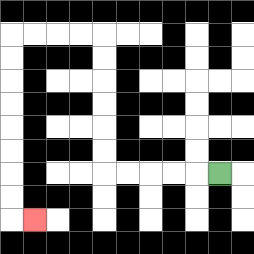{'start': '[9, 7]', 'end': '[1, 9]', 'path_directions': 'L,L,L,L,L,U,U,U,U,U,U,L,L,L,L,D,D,D,D,D,D,D,D,R', 'path_coordinates': '[[9, 7], [8, 7], [7, 7], [6, 7], [5, 7], [4, 7], [4, 6], [4, 5], [4, 4], [4, 3], [4, 2], [4, 1], [3, 1], [2, 1], [1, 1], [0, 1], [0, 2], [0, 3], [0, 4], [0, 5], [0, 6], [0, 7], [0, 8], [0, 9], [1, 9]]'}